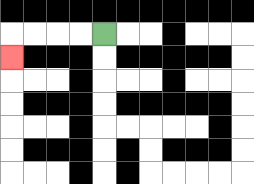{'start': '[4, 1]', 'end': '[0, 2]', 'path_directions': 'L,L,L,L,D', 'path_coordinates': '[[4, 1], [3, 1], [2, 1], [1, 1], [0, 1], [0, 2]]'}